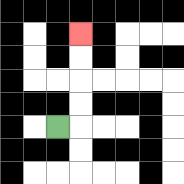{'start': '[2, 5]', 'end': '[3, 1]', 'path_directions': 'R,U,U,U,U', 'path_coordinates': '[[2, 5], [3, 5], [3, 4], [3, 3], [3, 2], [3, 1]]'}